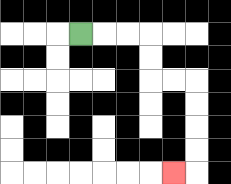{'start': '[3, 1]', 'end': '[7, 7]', 'path_directions': 'R,R,R,D,D,R,R,D,D,D,D,L', 'path_coordinates': '[[3, 1], [4, 1], [5, 1], [6, 1], [6, 2], [6, 3], [7, 3], [8, 3], [8, 4], [8, 5], [8, 6], [8, 7], [7, 7]]'}